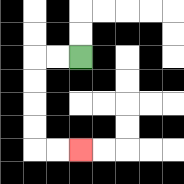{'start': '[3, 2]', 'end': '[3, 6]', 'path_directions': 'L,L,D,D,D,D,R,R', 'path_coordinates': '[[3, 2], [2, 2], [1, 2], [1, 3], [1, 4], [1, 5], [1, 6], [2, 6], [3, 6]]'}